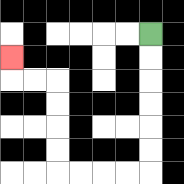{'start': '[6, 1]', 'end': '[0, 2]', 'path_directions': 'D,D,D,D,D,D,L,L,L,L,U,U,U,U,L,L,U', 'path_coordinates': '[[6, 1], [6, 2], [6, 3], [6, 4], [6, 5], [6, 6], [6, 7], [5, 7], [4, 7], [3, 7], [2, 7], [2, 6], [2, 5], [2, 4], [2, 3], [1, 3], [0, 3], [0, 2]]'}